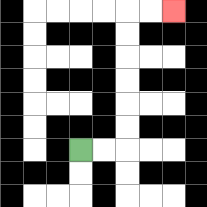{'start': '[3, 6]', 'end': '[7, 0]', 'path_directions': 'R,R,U,U,U,U,U,U,R,R', 'path_coordinates': '[[3, 6], [4, 6], [5, 6], [5, 5], [5, 4], [5, 3], [5, 2], [5, 1], [5, 0], [6, 0], [7, 0]]'}